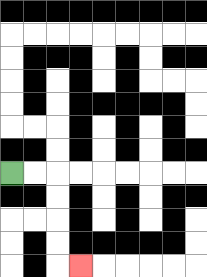{'start': '[0, 7]', 'end': '[3, 11]', 'path_directions': 'R,R,D,D,D,D,R', 'path_coordinates': '[[0, 7], [1, 7], [2, 7], [2, 8], [2, 9], [2, 10], [2, 11], [3, 11]]'}